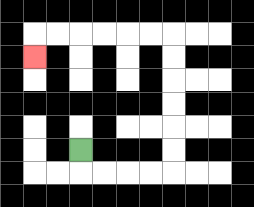{'start': '[3, 6]', 'end': '[1, 2]', 'path_directions': 'D,R,R,R,R,U,U,U,U,U,U,L,L,L,L,L,L,D', 'path_coordinates': '[[3, 6], [3, 7], [4, 7], [5, 7], [6, 7], [7, 7], [7, 6], [7, 5], [7, 4], [7, 3], [7, 2], [7, 1], [6, 1], [5, 1], [4, 1], [3, 1], [2, 1], [1, 1], [1, 2]]'}